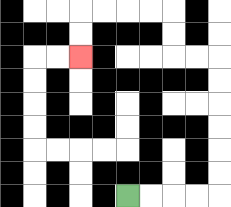{'start': '[5, 8]', 'end': '[3, 2]', 'path_directions': 'R,R,R,R,U,U,U,U,U,U,L,L,U,U,L,L,L,L,D,D', 'path_coordinates': '[[5, 8], [6, 8], [7, 8], [8, 8], [9, 8], [9, 7], [9, 6], [9, 5], [9, 4], [9, 3], [9, 2], [8, 2], [7, 2], [7, 1], [7, 0], [6, 0], [5, 0], [4, 0], [3, 0], [3, 1], [3, 2]]'}